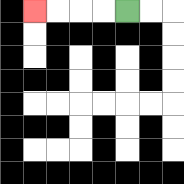{'start': '[5, 0]', 'end': '[1, 0]', 'path_directions': 'L,L,L,L', 'path_coordinates': '[[5, 0], [4, 0], [3, 0], [2, 0], [1, 0]]'}